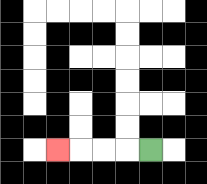{'start': '[6, 6]', 'end': '[2, 6]', 'path_directions': 'L,L,L,L', 'path_coordinates': '[[6, 6], [5, 6], [4, 6], [3, 6], [2, 6]]'}